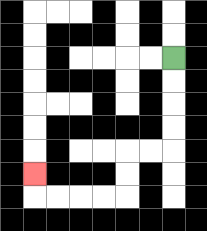{'start': '[7, 2]', 'end': '[1, 7]', 'path_directions': 'D,D,D,D,L,L,D,D,L,L,L,L,U', 'path_coordinates': '[[7, 2], [7, 3], [7, 4], [7, 5], [7, 6], [6, 6], [5, 6], [5, 7], [5, 8], [4, 8], [3, 8], [2, 8], [1, 8], [1, 7]]'}